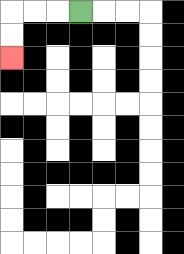{'start': '[3, 0]', 'end': '[0, 2]', 'path_directions': 'L,L,L,D,D', 'path_coordinates': '[[3, 0], [2, 0], [1, 0], [0, 0], [0, 1], [0, 2]]'}